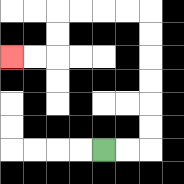{'start': '[4, 6]', 'end': '[0, 2]', 'path_directions': 'R,R,U,U,U,U,U,U,L,L,L,L,D,D,L,L', 'path_coordinates': '[[4, 6], [5, 6], [6, 6], [6, 5], [6, 4], [6, 3], [6, 2], [6, 1], [6, 0], [5, 0], [4, 0], [3, 0], [2, 0], [2, 1], [2, 2], [1, 2], [0, 2]]'}